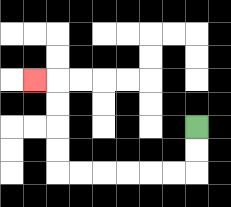{'start': '[8, 5]', 'end': '[1, 3]', 'path_directions': 'D,D,L,L,L,L,L,L,U,U,U,U,L', 'path_coordinates': '[[8, 5], [8, 6], [8, 7], [7, 7], [6, 7], [5, 7], [4, 7], [3, 7], [2, 7], [2, 6], [2, 5], [2, 4], [2, 3], [1, 3]]'}